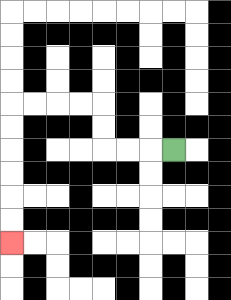{'start': '[7, 6]', 'end': '[0, 10]', 'path_directions': 'L,L,L,U,U,L,L,L,L,D,D,D,D,D,D', 'path_coordinates': '[[7, 6], [6, 6], [5, 6], [4, 6], [4, 5], [4, 4], [3, 4], [2, 4], [1, 4], [0, 4], [0, 5], [0, 6], [0, 7], [0, 8], [0, 9], [0, 10]]'}